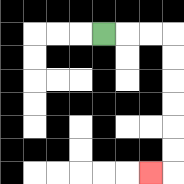{'start': '[4, 1]', 'end': '[6, 7]', 'path_directions': 'R,R,R,D,D,D,D,D,D,L', 'path_coordinates': '[[4, 1], [5, 1], [6, 1], [7, 1], [7, 2], [7, 3], [7, 4], [7, 5], [7, 6], [7, 7], [6, 7]]'}